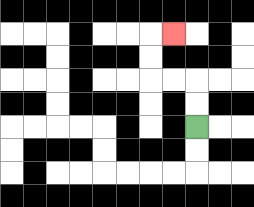{'start': '[8, 5]', 'end': '[7, 1]', 'path_directions': 'U,U,L,L,U,U,R', 'path_coordinates': '[[8, 5], [8, 4], [8, 3], [7, 3], [6, 3], [6, 2], [6, 1], [7, 1]]'}